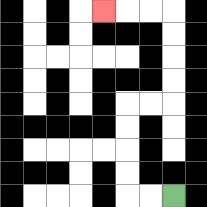{'start': '[7, 8]', 'end': '[4, 0]', 'path_directions': 'L,L,U,U,U,U,R,R,U,U,U,U,L,L,L', 'path_coordinates': '[[7, 8], [6, 8], [5, 8], [5, 7], [5, 6], [5, 5], [5, 4], [6, 4], [7, 4], [7, 3], [7, 2], [7, 1], [7, 0], [6, 0], [5, 0], [4, 0]]'}